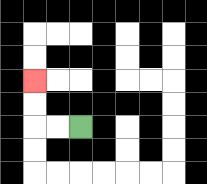{'start': '[3, 5]', 'end': '[1, 3]', 'path_directions': 'L,L,U,U', 'path_coordinates': '[[3, 5], [2, 5], [1, 5], [1, 4], [1, 3]]'}